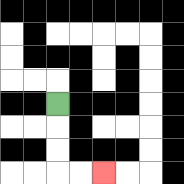{'start': '[2, 4]', 'end': '[4, 7]', 'path_directions': 'D,D,D,R,R', 'path_coordinates': '[[2, 4], [2, 5], [2, 6], [2, 7], [3, 7], [4, 7]]'}